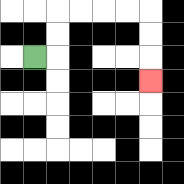{'start': '[1, 2]', 'end': '[6, 3]', 'path_directions': 'R,U,U,R,R,R,R,D,D,D', 'path_coordinates': '[[1, 2], [2, 2], [2, 1], [2, 0], [3, 0], [4, 0], [5, 0], [6, 0], [6, 1], [6, 2], [6, 3]]'}